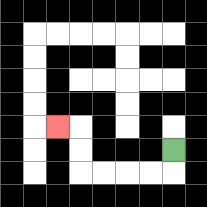{'start': '[7, 6]', 'end': '[2, 5]', 'path_directions': 'D,L,L,L,L,U,U,L', 'path_coordinates': '[[7, 6], [7, 7], [6, 7], [5, 7], [4, 7], [3, 7], [3, 6], [3, 5], [2, 5]]'}